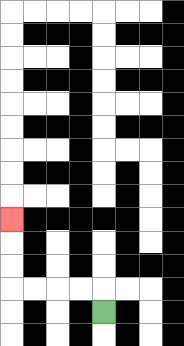{'start': '[4, 13]', 'end': '[0, 9]', 'path_directions': 'U,L,L,L,L,U,U,U', 'path_coordinates': '[[4, 13], [4, 12], [3, 12], [2, 12], [1, 12], [0, 12], [0, 11], [0, 10], [0, 9]]'}